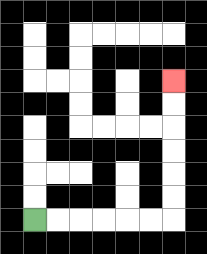{'start': '[1, 9]', 'end': '[7, 3]', 'path_directions': 'R,R,R,R,R,R,U,U,U,U,U,U', 'path_coordinates': '[[1, 9], [2, 9], [3, 9], [4, 9], [5, 9], [6, 9], [7, 9], [7, 8], [7, 7], [7, 6], [7, 5], [7, 4], [7, 3]]'}